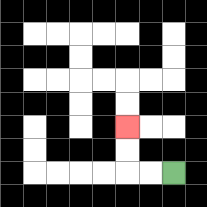{'start': '[7, 7]', 'end': '[5, 5]', 'path_directions': 'L,L,U,U', 'path_coordinates': '[[7, 7], [6, 7], [5, 7], [5, 6], [5, 5]]'}